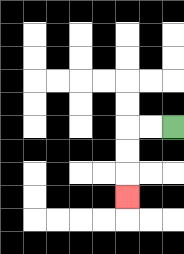{'start': '[7, 5]', 'end': '[5, 8]', 'path_directions': 'L,L,D,D,D', 'path_coordinates': '[[7, 5], [6, 5], [5, 5], [5, 6], [5, 7], [5, 8]]'}